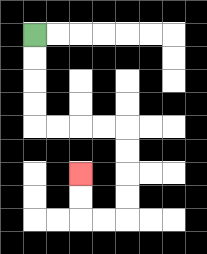{'start': '[1, 1]', 'end': '[3, 7]', 'path_directions': 'D,D,D,D,R,R,R,R,D,D,D,D,L,L,U,U', 'path_coordinates': '[[1, 1], [1, 2], [1, 3], [1, 4], [1, 5], [2, 5], [3, 5], [4, 5], [5, 5], [5, 6], [5, 7], [5, 8], [5, 9], [4, 9], [3, 9], [3, 8], [3, 7]]'}